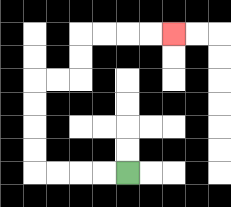{'start': '[5, 7]', 'end': '[7, 1]', 'path_directions': 'L,L,L,L,U,U,U,U,R,R,U,U,R,R,R,R', 'path_coordinates': '[[5, 7], [4, 7], [3, 7], [2, 7], [1, 7], [1, 6], [1, 5], [1, 4], [1, 3], [2, 3], [3, 3], [3, 2], [3, 1], [4, 1], [5, 1], [6, 1], [7, 1]]'}